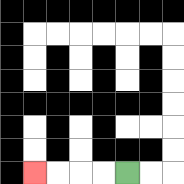{'start': '[5, 7]', 'end': '[1, 7]', 'path_directions': 'L,L,L,L', 'path_coordinates': '[[5, 7], [4, 7], [3, 7], [2, 7], [1, 7]]'}